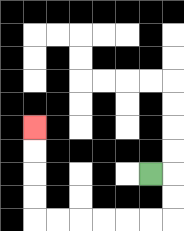{'start': '[6, 7]', 'end': '[1, 5]', 'path_directions': 'R,D,D,L,L,L,L,L,L,U,U,U,U', 'path_coordinates': '[[6, 7], [7, 7], [7, 8], [7, 9], [6, 9], [5, 9], [4, 9], [3, 9], [2, 9], [1, 9], [1, 8], [1, 7], [1, 6], [1, 5]]'}